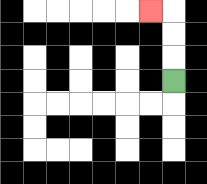{'start': '[7, 3]', 'end': '[6, 0]', 'path_directions': 'U,U,U,L', 'path_coordinates': '[[7, 3], [7, 2], [7, 1], [7, 0], [6, 0]]'}